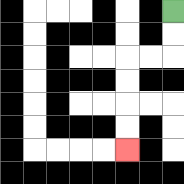{'start': '[7, 0]', 'end': '[5, 6]', 'path_directions': 'D,D,L,L,D,D,D,D', 'path_coordinates': '[[7, 0], [7, 1], [7, 2], [6, 2], [5, 2], [5, 3], [5, 4], [5, 5], [5, 6]]'}